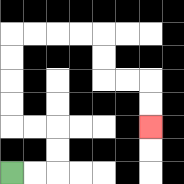{'start': '[0, 7]', 'end': '[6, 5]', 'path_directions': 'R,R,U,U,L,L,U,U,U,U,R,R,R,R,D,D,R,R,D,D', 'path_coordinates': '[[0, 7], [1, 7], [2, 7], [2, 6], [2, 5], [1, 5], [0, 5], [0, 4], [0, 3], [0, 2], [0, 1], [1, 1], [2, 1], [3, 1], [4, 1], [4, 2], [4, 3], [5, 3], [6, 3], [6, 4], [6, 5]]'}